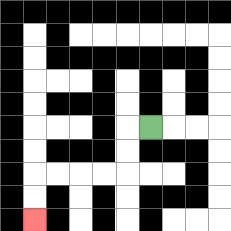{'start': '[6, 5]', 'end': '[1, 9]', 'path_directions': 'L,D,D,L,L,L,L,D,D', 'path_coordinates': '[[6, 5], [5, 5], [5, 6], [5, 7], [4, 7], [3, 7], [2, 7], [1, 7], [1, 8], [1, 9]]'}